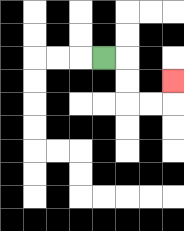{'start': '[4, 2]', 'end': '[7, 3]', 'path_directions': 'R,D,D,R,R,U', 'path_coordinates': '[[4, 2], [5, 2], [5, 3], [5, 4], [6, 4], [7, 4], [7, 3]]'}